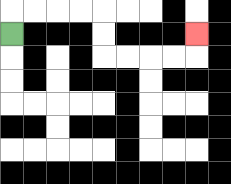{'start': '[0, 1]', 'end': '[8, 1]', 'path_directions': 'U,R,R,R,R,D,D,R,R,R,R,U', 'path_coordinates': '[[0, 1], [0, 0], [1, 0], [2, 0], [3, 0], [4, 0], [4, 1], [4, 2], [5, 2], [6, 2], [7, 2], [8, 2], [8, 1]]'}